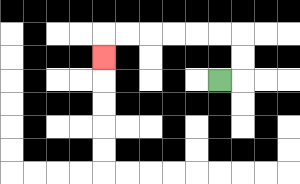{'start': '[9, 3]', 'end': '[4, 2]', 'path_directions': 'R,U,U,L,L,L,L,L,L,D', 'path_coordinates': '[[9, 3], [10, 3], [10, 2], [10, 1], [9, 1], [8, 1], [7, 1], [6, 1], [5, 1], [4, 1], [4, 2]]'}